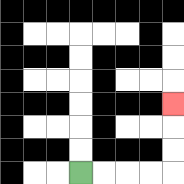{'start': '[3, 7]', 'end': '[7, 4]', 'path_directions': 'R,R,R,R,U,U,U', 'path_coordinates': '[[3, 7], [4, 7], [5, 7], [6, 7], [7, 7], [7, 6], [7, 5], [7, 4]]'}